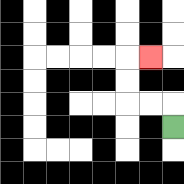{'start': '[7, 5]', 'end': '[6, 2]', 'path_directions': 'U,L,L,U,U,R', 'path_coordinates': '[[7, 5], [7, 4], [6, 4], [5, 4], [5, 3], [5, 2], [6, 2]]'}